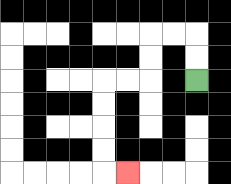{'start': '[8, 3]', 'end': '[5, 7]', 'path_directions': 'U,U,L,L,D,D,L,L,D,D,D,D,R', 'path_coordinates': '[[8, 3], [8, 2], [8, 1], [7, 1], [6, 1], [6, 2], [6, 3], [5, 3], [4, 3], [4, 4], [4, 5], [4, 6], [4, 7], [5, 7]]'}